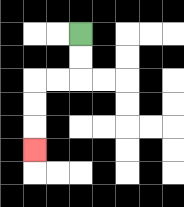{'start': '[3, 1]', 'end': '[1, 6]', 'path_directions': 'D,D,L,L,D,D,D', 'path_coordinates': '[[3, 1], [3, 2], [3, 3], [2, 3], [1, 3], [1, 4], [1, 5], [1, 6]]'}